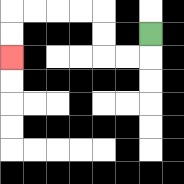{'start': '[6, 1]', 'end': '[0, 2]', 'path_directions': 'D,L,L,U,U,L,L,L,L,D,D', 'path_coordinates': '[[6, 1], [6, 2], [5, 2], [4, 2], [4, 1], [4, 0], [3, 0], [2, 0], [1, 0], [0, 0], [0, 1], [0, 2]]'}